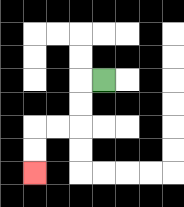{'start': '[4, 3]', 'end': '[1, 7]', 'path_directions': 'L,D,D,L,L,D,D', 'path_coordinates': '[[4, 3], [3, 3], [3, 4], [3, 5], [2, 5], [1, 5], [1, 6], [1, 7]]'}